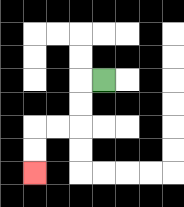{'start': '[4, 3]', 'end': '[1, 7]', 'path_directions': 'L,D,D,L,L,D,D', 'path_coordinates': '[[4, 3], [3, 3], [3, 4], [3, 5], [2, 5], [1, 5], [1, 6], [1, 7]]'}